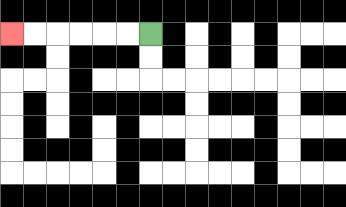{'start': '[6, 1]', 'end': '[0, 1]', 'path_directions': 'L,L,L,L,L,L', 'path_coordinates': '[[6, 1], [5, 1], [4, 1], [3, 1], [2, 1], [1, 1], [0, 1]]'}